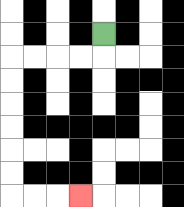{'start': '[4, 1]', 'end': '[3, 8]', 'path_directions': 'D,L,L,L,L,D,D,D,D,D,D,R,R,R', 'path_coordinates': '[[4, 1], [4, 2], [3, 2], [2, 2], [1, 2], [0, 2], [0, 3], [0, 4], [0, 5], [0, 6], [0, 7], [0, 8], [1, 8], [2, 8], [3, 8]]'}